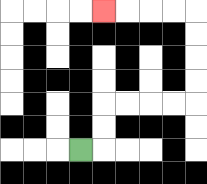{'start': '[3, 6]', 'end': '[4, 0]', 'path_directions': 'R,U,U,R,R,R,R,U,U,U,U,L,L,L,L', 'path_coordinates': '[[3, 6], [4, 6], [4, 5], [4, 4], [5, 4], [6, 4], [7, 4], [8, 4], [8, 3], [8, 2], [8, 1], [8, 0], [7, 0], [6, 0], [5, 0], [4, 0]]'}